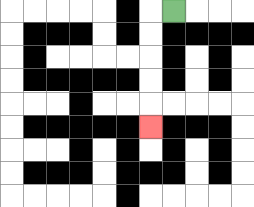{'start': '[7, 0]', 'end': '[6, 5]', 'path_directions': 'L,D,D,D,D,D', 'path_coordinates': '[[7, 0], [6, 0], [6, 1], [6, 2], [6, 3], [6, 4], [6, 5]]'}